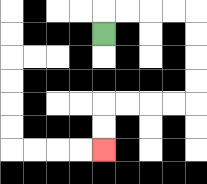{'start': '[4, 1]', 'end': '[4, 6]', 'path_directions': 'U,R,R,R,R,D,D,D,D,L,L,L,L,D,D', 'path_coordinates': '[[4, 1], [4, 0], [5, 0], [6, 0], [7, 0], [8, 0], [8, 1], [8, 2], [8, 3], [8, 4], [7, 4], [6, 4], [5, 4], [4, 4], [4, 5], [4, 6]]'}